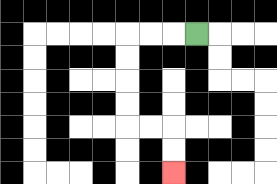{'start': '[8, 1]', 'end': '[7, 7]', 'path_directions': 'L,L,L,D,D,D,D,R,R,D,D', 'path_coordinates': '[[8, 1], [7, 1], [6, 1], [5, 1], [5, 2], [5, 3], [5, 4], [5, 5], [6, 5], [7, 5], [7, 6], [7, 7]]'}